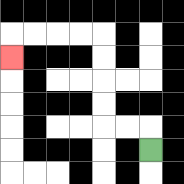{'start': '[6, 6]', 'end': '[0, 2]', 'path_directions': 'U,L,L,U,U,U,U,L,L,L,L,D', 'path_coordinates': '[[6, 6], [6, 5], [5, 5], [4, 5], [4, 4], [4, 3], [4, 2], [4, 1], [3, 1], [2, 1], [1, 1], [0, 1], [0, 2]]'}